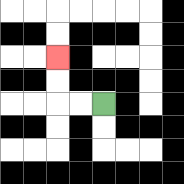{'start': '[4, 4]', 'end': '[2, 2]', 'path_directions': 'L,L,U,U', 'path_coordinates': '[[4, 4], [3, 4], [2, 4], [2, 3], [2, 2]]'}